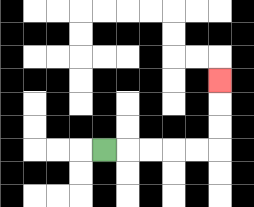{'start': '[4, 6]', 'end': '[9, 3]', 'path_directions': 'R,R,R,R,R,U,U,U', 'path_coordinates': '[[4, 6], [5, 6], [6, 6], [7, 6], [8, 6], [9, 6], [9, 5], [9, 4], [9, 3]]'}